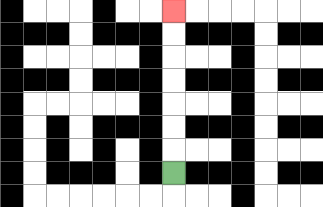{'start': '[7, 7]', 'end': '[7, 0]', 'path_directions': 'U,U,U,U,U,U,U', 'path_coordinates': '[[7, 7], [7, 6], [7, 5], [7, 4], [7, 3], [7, 2], [7, 1], [7, 0]]'}